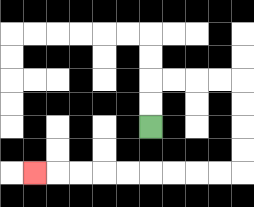{'start': '[6, 5]', 'end': '[1, 7]', 'path_directions': 'U,U,R,R,R,R,D,D,D,D,L,L,L,L,L,L,L,L,L', 'path_coordinates': '[[6, 5], [6, 4], [6, 3], [7, 3], [8, 3], [9, 3], [10, 3], [10, 4], [10, 5], [10, 6], [10, 7], [9, 7], [8, 7], [7, 7], [6, 7], [5, 7], [4, 7], [3, 7], [2, 7], [1, 7]]'}